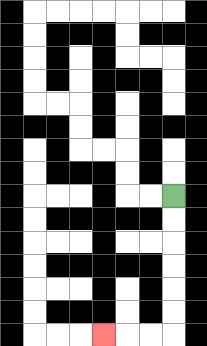{'start': '[7, 8]', 'end': '[4, 14]', 'path_directions': 'D,D,D,D,D,D,L,L,L', 'path_coordinates': '[[7, 8], [7, 9], [7, 10], [7, 11], [7, 12], [7, 13], [7, 14], [6, 14], [5, 14], [4, 14]]'}